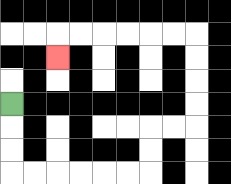{'start': '[0, 4]', 'end': '[2, 2]', 'path_directions': 'D,D,D,R,R,R,R,R,R,U,U,R,R,U,U,U,U,L,L,L,L,L,L,D', 'path_coordinates': '[[0, 4], [0, 5], [0, 6], [0, 7], [1, 7], [2, 7], [3, 7], [4, 7], [5, 7], [6, 7], [6, 6], [6, 5], [7, 5], [8, 5], [8, 4], [8, 3], [8, 2], [8, 1], [7, 1], [6, 1], [5, 1], [4, 1], [3, 1], [2, 1], [2, 2]]'}